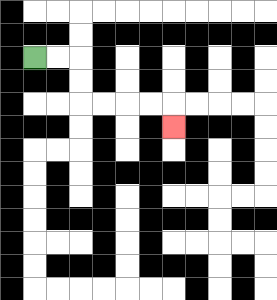{'start': '[1, 2]', 'end': '[7, 5]', 'path_directions': 'R,R,D,D,R,R,R,R,D', 'path_coordinates': '[[1, 2], [2, 2], [3, 2], [3, 3], [3, 4], [4, 4], [5, 4], [6, 4], [7, 4], [7, 5]]'}